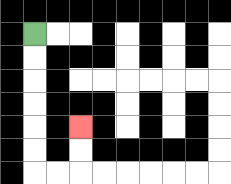{'start': '[1, 1]', 'end': '[3, 5]', 'path_directions': 'D,D,D,D,D,D,R,R,U,U', 'path_coordinates': '[[1, 1], [1, 2], [1, 3], [1, 4], [1, 5], [1, 6], [1, 7], [2, 7], [3, 7], [3, 6], [3, 5]]'}